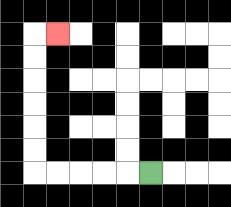{'start': '[6, 7]', 'end': '[2, 1]', 'path_directions': 'L,L,L,L,L,U,U,U,U,U,U,R', 'path_coordinates': '[[6, 7], [5, 7], [4, 7], [3, 7], [2, 7], [1, 7], [1, 6], [1, 5], [1, 4], [1, 3], [1, 2], [1, 1], [2, 1]]'}